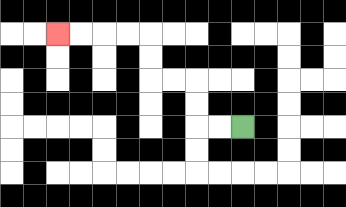{'start': '[10, 5]', 'end': '[2, 1]', 'path_directions': 'L,L,U,U,L,L,U,U,L,L,L,L', 'path_coordinates': '[[10, 5], [9, 5], [8, 5], [8, 4], [8, 3], [7, 3], [6, 3], [6, 2], [6, 1], [5, 1], [4, 1], [3, 1], [2, 1]]'}